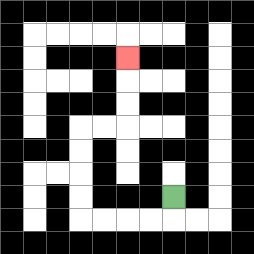{'start': '[7, 8]', 'end': '[5, 2]', 'path_directions': 'D,L,L,L,L,U,U,U,U,R,R,U,U,U', 'path_coordinates': '[[7, 8], [7, 9], [6, 9], [5, 9], [4, 9], [3, 9], [3, 8], [3, 7], [3, 6], [3, 5], [4, 5], [5, 5], [5, 4], [5, 3], [5, 2]]'}